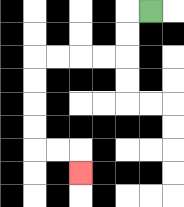{'start': '[6, 0]', 'end': '[3, 7]', 'path_directions': 'L,D,D,L,L,L,L,D,D,D,D,R,R,D', 'path_coordinates': '[[6, 0], [5, 0], [5, 1], [5, 2], [4, 2], [3, 2], [2, 2], [1, 2], [1, 3], [1, 4], [1, 5], [1, 6], [2, 6], [3, 6], [3, 7]]'}